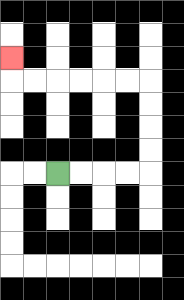{'start': '[2, 7]', 'end': '[0, 2]', 'path_directions': 'R,R,R,R,U,U,U,U,L,L,L,L,L,L,U', 'path_coordinates': '[[2, 7], [3, 7], [4, 7], [5, 7], [6, 7], [6, 6], [6, 5], [6, 4], [6, 3], [5, 3], [4, 3], [3, 3], [2, 3], [1, 3], [0, 3], [0, 2]]'}